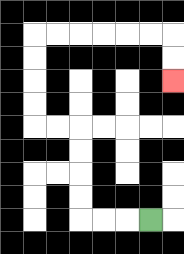{'start': '[6, 9]', 'end': '[7, 3]', 'path_directions': 'L,L,L,U,U,U,U,L,L,U,U,U,U,R,R,R,R,R,R,D,D', 'path_coordinates': '[[6, 9], [5, 9], [4, 9], [3, 9], [3, 8], [3, 7], [3, 6], [3, 5], [2, 5], [1, 5], [1, 4], [1, 3], [1, 2], [1, 1], [2, 1], [3, 1], [4, 1], [5, 1], [6, 1], [7, 1], [7, 2], [7, 3]]'}